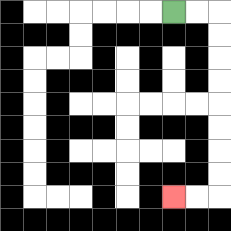{'start': '[7, 0]', 'end': '[7, 8]', 'path_directions': 'R,R,D,D,D,D,D,D,D,D,L,L', 'path_coordinates': '[[7, 0], [8, 0], [9, 0], [9, 1], [9, 2], [9, 3], [9, 4], [9, 5], [9, 6], [9, 7], [9, 8], [8, 8], [7, 8]]'}